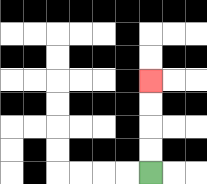{'start': '[6, 7]', 'end': '[6, 3]', 'path_directions': 'U,U,U,U', 'path_coordinates': '[[6, 7], [6, 6], [6, 5], [6, 4], [6, 3]]'}